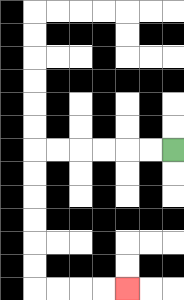{'start': '[7, 6]', 'end': '[5, 12]', 'path_directions': 'L,L,L,L,L,L,D,D,D,D,D,D,R,R,R,R', 'path_coordinates': '[[7, 6], [6, 6], [5, 6], [4, 6], [3, 6], [2, 6], [1, 6], [1, 7], [1, 8], [1, 9], [1, 10], [1, 11], [1, 12], [2, 12], [3, 12], [4, 12], [5, 12]]'}